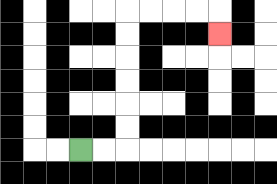{'start': '[3, 6]', 'end': '[9, 1]', 'path_directions': 'R,R,U,U,U,U,U,U,R,R,R,R,D', 'path_coordinates': '[[3, 6], [4, 6], [5, 6], [5, 5], [5, 4], [5, 3], [5, 2], [5, 1], [5, 0], [6, 0], [7, 0], [8, 0], [9, 0], [9, 1]]'}